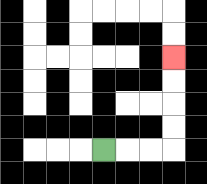{'start': '[4, 6]', 'end': '[7, 2]', 'path_directions': 'R,R,R,U,U,U,U', 'path_coordinates': '[[4, 6], [5, 6], [6, 6], [7, 6], [7, 5], [7, 4], [7, 3], [7, 2]]'}